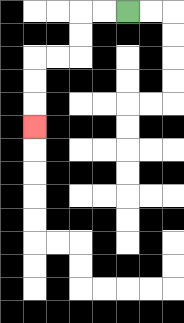{'start': '[5, 0]', 'end': '[1, 5]', 'path_directions': 'L,L,D,D,L,L,D,D,D', 'path_coordinates': '[[5, 0], [4, 0], [3, 0], [3, 1], [3, 2], [2, 2], [1, 2], [1, 3], [1, 4], [1, 5]]'}